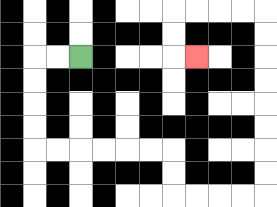{'start': '[3, 2]', 'end': '[8, 2]', 'path_directions': 'L,L,D,D,D,D,R,R,R,R,R,R,D,D,R,R,R,R,U,U,U,U,U,U,U,U,L,L,L,L,D,D,R', 'path_coordinates': '[[3, 2], [2, 2], [1, 2], [1, 3], [1, 4], [1, 5], [1, 6], [2, 6], [3, 6], [4, 6], [5, 6], [6, 6], [7, 6], [7, 7], [7, 8], [8, 8], [9, 8], [10, 8], [11, 8], [11, 7], [11, 6], [11, 5], [11, 4], [11, 3], [11, 2], [11, 1], [11, 0], [10, 0], [9, 0], [8, 0], [7, 0], [7, 1], [7, 2], [8, 2]]'}